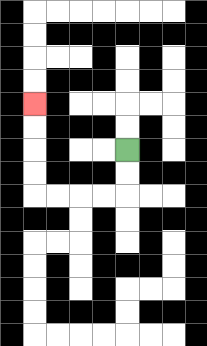{'start': '[5, 6]', 'end': '[1, 4]', 'path_directions': 'D,D,L,L,L,L,U,U,U,U', 'path_coordinates': '[[5, 6], [5, 7], [5, 8], [4, 8], [3, 8], [2, 8], [1, 8], [1, 7], [1, 6], [1, 5], [1, 4]]'}